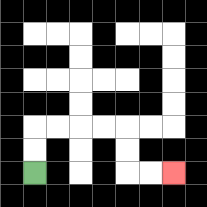{'start': '[1, 7]', 'end': '[7, 7]', 'path_directions': 'U,U,R,R,R,R,D,D,R,R', 'path_coordinates': '[[1, 7], [1, 6], [1, 5], [2, 5], [3, 5], [4, 5], [5, 5], [5, 6], [5, 7], [6, 7], [7, 7]]'}